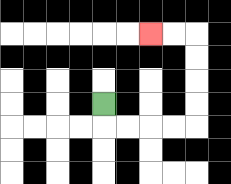{'start': '[4, 4]', 'end': '[6, 1]', 'path_directions': 'D,R,R,R,R,U,U,U,U,L,L', 'path_coordinates': '[[4, 4], [4, 5], [5, 5], [6, 5], [7, 5], [8, 5], [8, 4], [8, 3], [8, 2], [8, 1], [7, 1], [6, 1]]'}